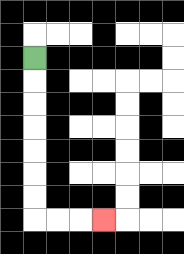{'start': '[1, 2]', 'end': '[4, 9]', 'path_directions': 'D,D,D,D,D,D,D,R,R,R', 'path_coordinates': '[[1, 2], [1, 3], [1, 4], [1, 5], [1, 6], [1, 7], [1, 8], [1, 9], [2, 9], [3, 9], [4, 9]]'}